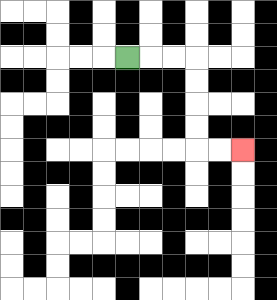{'start': '[5, 2]', 'end': '[10, 6]', 'path_directions': 'R,R,R,D,D,D,D,R,R', 'path_coordinates': '[[5, 2], [6, 2], [7, 2], [8, 2], [8, 3], [8, 4], [8, 5], [8, 6], [9, 6], [10, 6]]'}